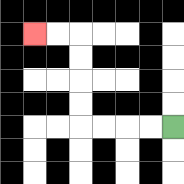{'start': '[7, 5]', 'end': '[1, 1]', 'path_directions': 'L,L,L,L,U,U,U,U,L,L', 'path_coordinates': '[[7, 5], [6, 5], [5, 5], [4, 5], [3, 5], [3, 4], [3, 3], [3, 2], [3, 1], [2, 1], [1, 1]]'}